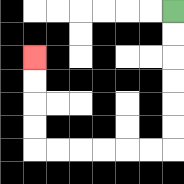{'start': '[7, 0]', 'end': '[1, 2]', 'path_directions': 'D,D,D,D,D,D,L,L,L,L,L,L,U,U,U,U', 'path_coordinates': '[[7, 0], [7, 1], [7, 2], [7, 3], [7, 4], [7, 5], [7, 6], [6, 6], [5, 6], [4, 6], [3, 6], [2, 6], [1, 6], [1, 5], [1, 4], [1, 3], [1, 2]]'}